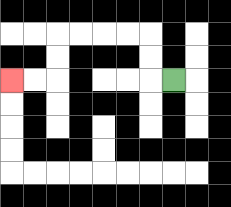{'start': '[7, 3]', 'end': '[0, 3]', 'path_directions': 'L,U,U,L,L,L,L,D,D,L,L', 'path_coordinates': '[[7, 3], [6, 3], [6, 2], [6, 1], [5, 1], [4, 1], [3, 1], [2, 1], [2, 2], [2, 3], [1, 3], [0, 3]]'}